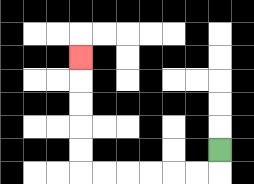{'start': '[9, 6]', 'end': '[3, 2]', 'path_directions': 'D,L,L,L,L,L,L,U,U,U,U,U', 'path_coordinates': '[[9, 6], [9, 7], [8, 7], [7, 7], [6, 7], [5, 7], [4, 7], [3, 7], [3, 6], [3, 5], [3, 4], [3, 3], [3, 2]]'}